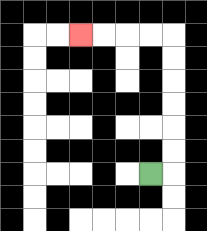{'start': '[6, 7]', 'end': '[3, 1]', 'path_directions': 'R,U,U,U,U,U,U,L,L,L,L', 'path_coordinates': '[[6, 7], [7, 7], [7, 6], [7, 5], [7, 4], [7, 3], [7, 2], [7, 1], [6, 1], [5, 1], [4, 1], [3, 1]]'}